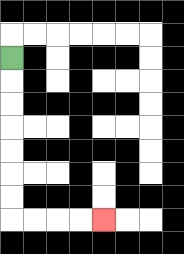{'start': '[0, 2]', 'end': '[4, 9]', 'path_directions': 'D,D,D,D,D,D,D,R,R,R,R', 'path_coordinates': '[[0, 2], [0, 3], [0, 4], [0, 5], [0, 6], [0, 7], [0, 8], [0, 9], [1, 9], [2, 9], [3, 9], [4, 9]]'}